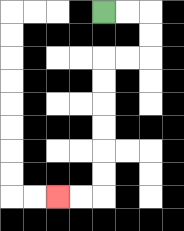{'start': '[4, 0]', 'end': '[2, 8]', 'path_directions': 'R,R,D,D,L,L,D,D,D,D,D,D,L,L', 'path_coordinates': '[[4, 0], [5, 0], [6, 0], [6, 1], [6, 2], [5, 2], [4, 2], [4, 3], [4, 4], [4, 5], [4, 6], [4, 7], [4, 8], [3, 8], [2, 8]]'}